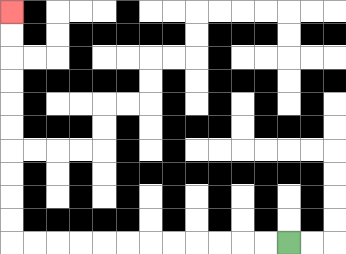{'start': '[12, 10]', 'end': '[0, 0]', 'path_directions': 'L,L,L,L,L,L,L,L,L,L,L,L,U,U,U,U,U,U,U,U,U,U', 'path_coordinates': '[[12, 10], [11, 10], [10, 10], [9, 10], [8, 10], [7, 10], [6, 10], [5, 10], [4, 10], [3, 10], [2, 10], [1, 10], [0, 10], [0, 9], [0, 8], [0, 7], [0, 6], [0, 5], [0, 4], [0, 3], [0, 2], [0, 1], [0, 0]]'}